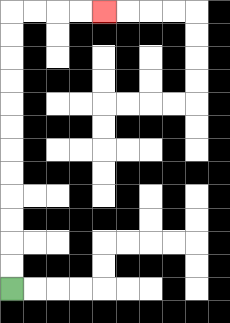{'start': '[0, 12]', 'end': '[4, 0]', 'path_directions': 'U,U,U,U,U,U,U,U,U,U,U,U,R,R,R,R', 'path_coordinates': '[[0, 12], [0, 11], [0, 10], [0, 9], [0, 8], [0, 7], [0, 6], [0, 5], [0, 4], [0, 3], [0, 2], [0, 1], [0, 0], [1, 0], [2, 0], [3, 0], [4, 0]]'}